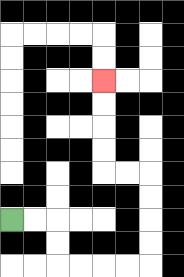{'start': '[0, 9]', 'end': '[4, 3]', 'path_directions': 'R,R,D,D,R,R,R,R,U,U,U,U,L,L,U,U,U,U', 'path_coordinates': '[[0, 9], [1, 9], [2, 9], [2, 10], [2, 11], [3, 11], [4, 11], [5, 11], [6, 11], [6, 10], [6, 9], [6, 8], [6, 7], [5, 7], [4, 7], [4, 6], [4, 5], [4, 4], [4, 3]]'}